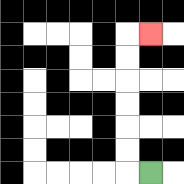{'start': '[6, 7]', 'end': '[6, 1]', 'path_directions': 'L,U,U,U,U,U,U,R', 'path_coordinates': '[[6, 7], [5, 7], [5, 6], [5, 5], [5, 4], [5, 3], [5, 2], [5, 1], [6, 1]]'}